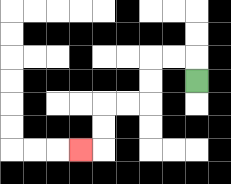{'start': '[8, 3]', 'end': '[3, 6]', 'path_directions': 'U,L,L,D,D,L,L,D,D,L', 'path_coordinates': '[[8, 3], [8, 2], [7, 2], [6, 2], [6, 3], [6, 4], [5, 4], [4, 4], [4, 5], [4, 6], [3, 6]]'}